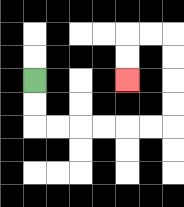{'start': '[1, 3]', 'end': '[5, 3]', 'path_directions': 'D,D,R,R,R,R,R,R,U,U,U,U,L,L,D,D', 'path_coordinates': '[[1, 3], [1, 4], [1, 5], [2, 5], [3, 5], [4, 5], [5, 5], [6, 5], [7, 5], [7, 4], [7, 3], [7, 2], [7, 1], [6, 1], [5, 1], [5, 2], [5, 3]]'}